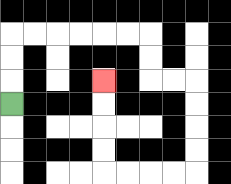{'start': '[0, 4]', 'end': '[4, 3]', 'path_directions': 'U,U,U,R,R,R,R,R,R,D,D,R,R,D,D,D,D,L,L,L,L,U,U,U,U', 'path_coordinates': '[[0, 4], [0, 3], [0, 2], [0, 1], [1, 1], [2, 1], [3, 1], [4, 1], [5, 1], [6, 1], [6, 2], [6, 3], [7, 3], [8, 3], [8, 4], [8, 5], [8, 6], [8, 7], [7, 7], [6, 7], [5, 7], [4, 7], [4, 6], [4, 5], [4, 4], [4, 3]]'}